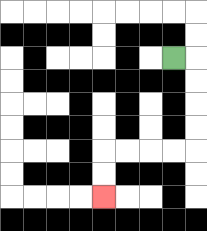{'start': '[7, 2]', 'end': '[4, 8]', 'path_directions': 'R,D,D,D,D,L,L,L,L,D,D', 'path_coordinates': '[[7, 2], [8, 2], [8, 3], [8, 4], [8, 5], [8, 6], [7, 6], [6, 6], [5, 6], [4, 6], [4, 7], [4, 8]]'}